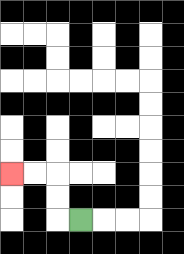{'start': '[3, 9]', 'end': '[0, 7]', 'path_directions': 'L,U,U,L,L', 'path_coordinates': '[[3, 9], [2, 9], [2, 8], [2, 7], [1, 7], [0, 7]]'}